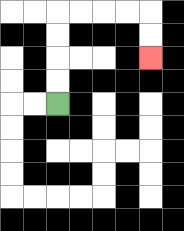{'start': '[2, 4]', 'end': '[6, 2]', 'path_directions': 'U,U,U,U,R,R,R,R,D,D', 'path_coordinates': '[[2, 4], [2, 3], [2, 2], [2, 1], [2, 0], [3, 0], [4, 0], [5, 0], [6, 0], [6, 1], [6, 2]]'}